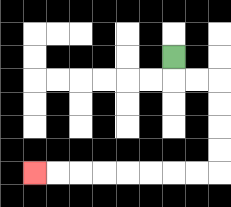{'start': '[7, 2]', 'end': '[1, 7]', 'path_directions': 'D,R,R,D,D,D,D,L,L,L,L,L,L,L,L', 'path_coordinates': '[[7, 2], [7, 3], [8, 3], [9, 3], [9, 4], [9, 5], [9, 6], [9, 7], [8, 7], [7, 7], [6, 7], [5, 7], [4, 7], [3, 7], [2, 7], [1, 7]]'}